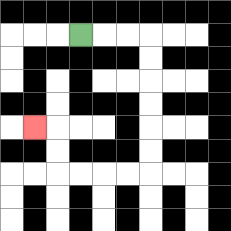{'start': '[3, 1]', 'end': '[1, 5]', 'path_directions': 'R,R,R,D,D,D,D,D,D,L,L,L,L,U,U,L', 'path_coordinates': '[[3, 1], [4, 1], [5, 1], [6, 1], [6, 2], [6, 3], [6, 4], [6, 5], [6, 6], [6, 7], [5, 7], [4, 7], [3, 7], [2, 7], [2, 6], [2, 5], [1, 5]]'}